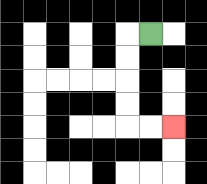{'start': '[6, 1]', 'end': '[7, 5]', 'path_directions': 'L,D,D,D,D,R,R', 'path_coordinates': '[[6, 1], [5, 1], [5, 2], [5, 3], [5, 4], [5, 5], [6, 5], [7, 5]]'}